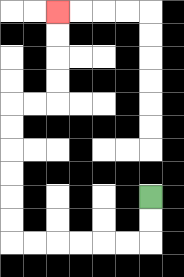{'start': '[6, 8]', 'end': '[2, 0]', 'path_directions': 'D,D,L,L,L,L,L,L,U,U,U,U,U,U,R,R,U,U,U,U', 'path_coordinates': '[[6, 8], [6, 9], [6, 10], [5, 10], [4, 10], [3, 10], [2, 10], [1, 10], [0, 10], [0, 9], [0, 8], [0, 7], [0, 6], [0, 5], [0, 4], [1, 4], [2, 4], [2, 3], [2, 2], [2, 1], [2, 0]]'}